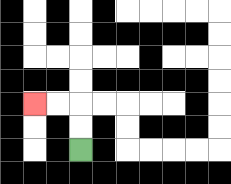{'start': '[3, 6]', 'end': '[1, 4]', 'path_directions': 'U,U,L,L', 'path_coordinates': '[[3, 6], [3, 5], [3, 4], [2, 4], [1, 4]]'}